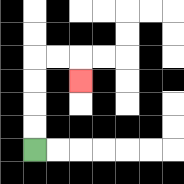{'start': '[1, 6]', 'end': '[3, 3]', 'path_directions': 'U,U,U,U,R,R,D', 'path_coordinates': '[[1, 6], [1, 5], [1, 4], [1, 3], [1, 2], [2, 2], [3, 2], [3, 3]]'}